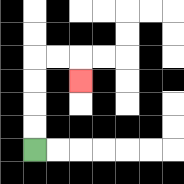{'start': '[1, 6]', 'end': '[3, 3]', 'path_directions': 'U,U,U,U,R,R,D', 'path_coordinates': '[[1, 6], [1, 5], [1, 4], [1, 3], [1, 2], [2, 2], [3, 2], [3, 3]]'}